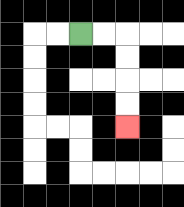{'start': '[3, 1]', 'end': '[5, 5]', 'path_directions': 'R,R,D,D,D,D', 'path_coordinates': '[[3, 1], [4, 1], [5, 1], [5, 2], [5, 3], [5, 4], [5, 5]]'}